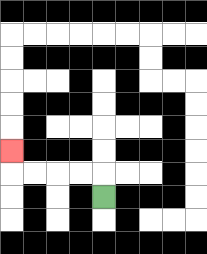{'start': '[4, 8]', 'end': '[0, 6]', 'path_directions': 'U,L,L,L,L,U', 'path_coordinates': '[[4, 8], [4, 7], [3, 7], [2, 7], [1, 7], [0, 7], [0, 6]]'}